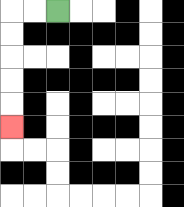{'start': '[2, 0]', 'end': '[0, 5]', 'path_directions': 'L,L,D,D,D,D,D', 'path_coordinates': '[[2, 0], [1, 0], [0, 0], [0, 1], [0, 2], [0, 3], [0, 4], [0, 5]]'}